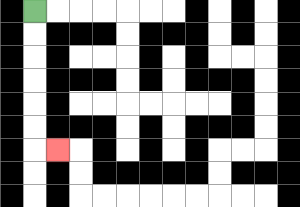{'start': '[1, 0]', 'end': '[2, 6]', 'path_directions': 'D,D,D,D,D,D,R', 'path_coordinates': '[[1, 0], [1, 1], [1, 2], [1, 3], [1, 4], [1, 5], [1, 6], [2, 6]]'}